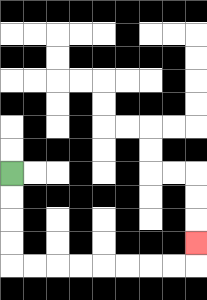{'start': '[0, 7]', 'end': '[8, 10]', 'path_directions': 'D,D,D,D,R,R,R,R,R,R,R,R,U', 'path_coordinates': '[[0, 7], [0, 8], [0, 9], [0, 10], [0, 11], [1, 11], [2, 11], [3, 11], [4, 11], [5, 11], [6, 11], [7, 11], [8, 11], [8, 10]]'}